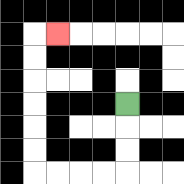{'start': '[5, 4]', 'end': '[2, 1]', 'path_directions': 'D,D,D,L,L,L,L,U,U,U,U,U,U,R', 'path_coordinates': '[[5, 4], [5, 5], [5, 6], [5, 7], [4, 7], [3, 7], [2, 7], [1, 7], [1, 6], [1, 5], [1, 4], [1, 3], [1, 2], [1, 1], [2, 1]]'}